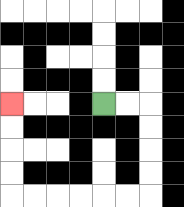{'start': '[4, 4]', 'end': '[0, 4]', 'path_directions': 'R,R,D,D,D,D,L,L,L,L,L,L,U,U,U,U', 'path_coordinates': '[[4, 4], [5, 4], [6, 4], [6, 5], [6, 6], [6, 7], [6, 8], [5, 8], [4, 8], [3, 8], [2, 8], [1, 8], [0, 8], [0, 7], [0, 6], [0, 5], [0, 4]]'}